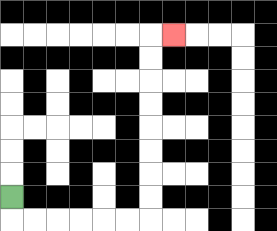{'start': '[0, 8]', 'end': '[7, 1]', 'path_directions': 'D,R,R,R,R,R,R,U,U,U,U,U,U,U,U,R', 'path_coordinates': '[[0, 8], [0, 9], [1, 9], [2, 9], [3, 9], [4, 9], [5, 9], [6, 9], [6, 8], [6, 7], [6, 6], [6, 5], [6, 4], [6, 3], [6, 2], [6, 1], [7, 1]]'}